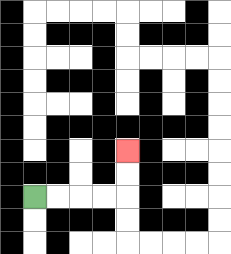{'start': '[1, 8]', 'end': '[5, 6]', 'path_directions': 'R,R,R,R,U,U', 'path_coordinates': '[[1, 8], [2, 8], [3, 8], [4, 8], [5, 8], [5, 7], [5, 6]]'}